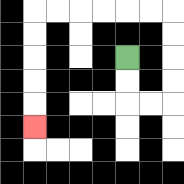{'start': '[5, 2]', 'end': '[1, 5]', 'path_directions': 'D,D,R,R,U,U,U,U,L,L,L,L,L,L,D,D,D,D,D', 'path_coordinates': '[[5, 2], [5, 3], [5, 4], [6, 4], [7, 4], [7, 3], [7, 2], [7, 1], [7, 0], [6, 0], [5, 0], [4, 0], [3, 0], [2, 0], [1, 0], [1, 1], [1, 2], [1, 3], [1, 4], [1, 5]]'}